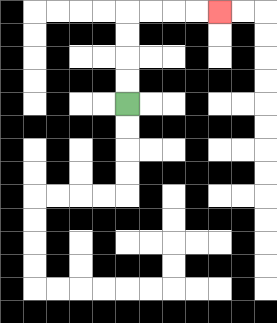{'start': '[5, 4]', 'end': '[9, 0]', 'path_directions': 'U,U,U,U,R,R,R,R', 'path_coordinates': '[[5, 4], [5, 3], [5, 2], [5, 1], [5, 0], [6, 0], [7, 0], [8, 0], [9, 0]]'}